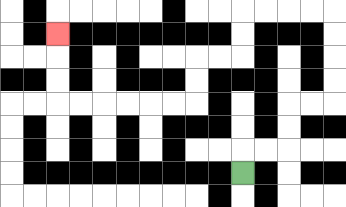{'start': '[10, 7]', 'end': '[2, 1]', 'path_directions': 'U,R,R,U,U,R,R,U,U,U,U,L,L,L,L,D,D,L,L,D,D,L,L,L,L,L,L,U,U,U', 'path_coordinates': '[[10, 7], [10, 6], [11, 6], [12, 6], [12, 5], [12, 4], [13, 4], [14, 4], [14, 3], [14, 2], [14, 1], [14, 0], [13, 0], [12, 0], [11, 0], [10, 0], [10, 1], [10, 2], [9, 2], [8, 2], [8, 3], [8, 4], [7, 4], [6, 4], [5, 4], [4, 4], [3, 4], [2, 4], [2, 3], [2, 2], [2, 1]]'}